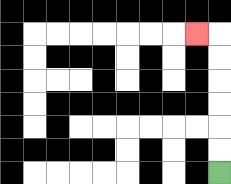{'start': '[9, 7]', 'end': '[8, 1]', 'path_directions': 'U,U,U,U,U,U,L', 'path_coordinates': '[[9, 7], [9, 6], [9, 5], [9, 4], [9, 3], [9, 2], [9, 1], [8, 1]]'}